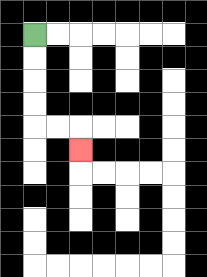{'start': '[1, 1]', 'end': '[3, 6]', 'path_directions': 'D,D,D,D,R,R,D', 'path_coordinates': '[[1, 1], [1, 2], [1, 3], [1, 4], [1, 5], [2, 5], [3, 5], [3, 6]]'}